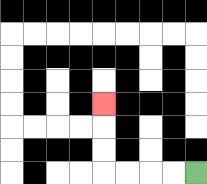{'start': '[8, 7]', 'end': '[4, 4]', 'path_directions': 'L,L,L,L,U,U,U', 'path_coordinates': '[[8, 7], [7, 7], [6, 7], [5, 7], [4, 7], [4, 6], [4, 5], [4, 4]]'}